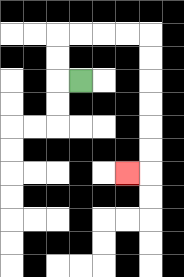{'start': '[3, 3]', 'end': '[5, 7]', 'path_directions': 'L,U,U,R,R,R,R,D,D,D,D,D,D,L', 'path_coordinates': '[[3, 3], [2, 3], [2, 2], [2, 1], [3, 1], [4, 1], [5, 1], [6, 1], [6, 2], [6, 3], [6, 4], [6, 5], [6, 6], [6, 7], [5, 7]]'}